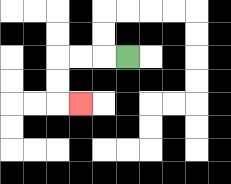{'start': '[5, 2]', 'end': '[3, 4]', 'path_directions': 'L,L,L,D,D,R', 'path_coordinates': '[[5, 2], [4, 2], [3, 2], [2, 2], [2, 3], [2, 4], [3, 4]]'}